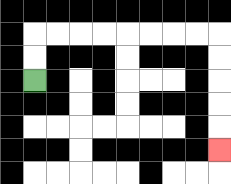{'start': '[1, 3]', 'end': '[9, 6]', 'path_directions': 'U,U,R,R,R,R,R,R,R,R,D,D,D,D,D', 'path_coordinates': '[[1, 3], [1, 2], [1, 1], [2, 1], [3, 1], [4, 1], [5, 1], [6, 1], [7, 1], [8, 1], [9, 1], [9, 2], [9, 3], [9, 4], [9, 5], [9, 6]]'}